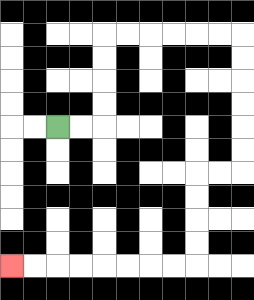{'start': '[2, 5]', 'end': '[0, 11]', 'path_directions': 'R,R,U,U,U,U,R,R,R,R,R,R,D,D,D,D,D,D,L,L,D,D,D,D,L,L,L,L,L,L,L,L', 'path_coordinates': '[[2, 5], [3, 5], [4, 5], [4, 4], [4, 3], [4, 2], [4, 1], [5, 1], [6, 1], [7, 1], [8, 1], [9, 1], [10, 1], [10, 2], [10, 3], [10, 4], [10, 5], [10, 6], [10, 7], [9, 7], [8, 7], [8, 8], [8, 9], [8, 10], [8, 11], [7, 11], [6, 11], [5, 11], [4, 11], [3, 11], [2, 11], [1, 11], [0, 11]]'}